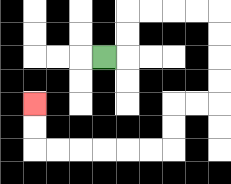{'start': '[4, 2]', 'end': '[1, 4]', 'path_directions': 'R,U,U,R,R,R,R,D,D,D,D,L,L,D,D,L,L,L,L,L,L,U,U', 'path_coordinates': '[[4, 2], [5, 2], [5, 1], [5, 0], [6, 0], [7, 0], [8, 0], [9, 0], [9, 1], [9, 2], [9, 3], [9, 4], [8, 4], [7, 4], [7, 5], [7, 6], [6, 6], [5, 6], [4, 6], [3, 6], [2, 6], [1, 6], [1, 5], [1, 4]]'}